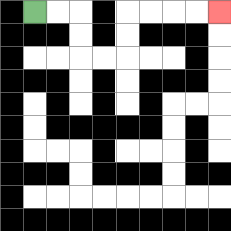{'start': '[1, 0]', 'end': '[9, 0]', 'path_directions': 'R,R,D,D,R,R,U,U,R,R,R,R', 'path_coordinates': '[[1, 0], [2, 0], [3, 0], [3, 1], [3, 2], [4, 2], [5, 2], [5, 1], [5, 0], [6, 0], [7, 0], [8, 0], [9, 0]]'}